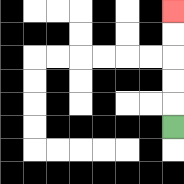{'start': '[7, 5]', 'end': '[7, 0]', 'path_directions': 'U,U,U,U,U', 'path_coordinates': '[[7, 5], [7, 4], [7, 3], [7, 2], [7, 1], [7, 0]]'}